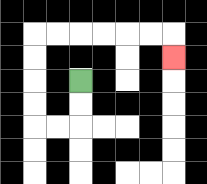{'start': '[3, 3]', 'end': '[7, 2]', 'path_directions': 'D,D,L,L,U,U,U,U,R,R,R,R,R,R,D', 'path_coordinates': '[[3, 3], [3, 4], [3, 5], [2, 5], [1, 5], [1, 4], [1, 3], [1, 2], [1, 1], [2, 1], [3, 1], [4, 1], [5, 1], [6, 1], [7, 1], [7, 2]]'}